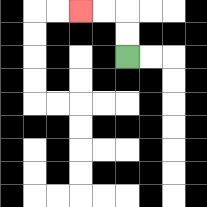{'start': '[5, 2]', 'end': '[3, 0]', 'path_directions': 'U,U,L,L', 'path_coordinates': '[[5, 2], [5, 1], [5, 0], [4, 0], [3, 0]]'}